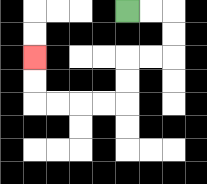{'start': '[5, 0]', 'end': '[1, 2]', 'path_directions': 'R,R,D,D,L,L,D,D,L,L,L,L,U,U', 'path_coordinates': '[[5, 0], [6, 0], [7, 0], [7, 1], [7, 2], [6, 2], [5, 2], [5, 3], [5, 4], [4, 4], [3, 4], [2, 4], [1, 4], [1, 3], [1, 2]]'}